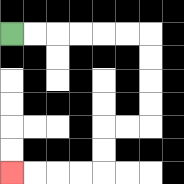{'start': '[0, 1]', 'end': '[0, 7]', 'path_directions': 'R,R,R,R,R,R,D,D,D,D,L,L,D,D,L,L,L,L', 'path_coordinates': '[[0, 1], [1, 1], [2, 1], [3, 1], [4, 1], [5, 1], [6, 1], [6, 2], [6, 3], [6, 4], [6, 5], [5, 5], [4, 5], [4, 6], [4, 7], [3, 7], [2, 7], [1, 7], [0, 7]]'}